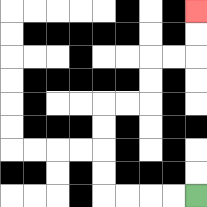{'start': '[8, 8]', 'end': '[8, 0]', 'path_directions': 'L,L,L,L,U,U,U,U,R,R,U,U,R,R,U,U', 'path_coordinates': '[[8, 8], [7, 8], [6, 8], [5, 8], [4, 8], [4, 7], [4, 6], [4, 5], [4, 4], [5, 4], [6, 4], [6, 3], [6, 2], [7, 2], [8, 2], [8, 1], [8, 0]]'}